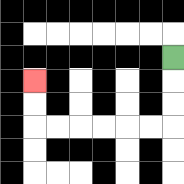{'start': '[7, 2]', 'end': '[1, 3]', 'path_directions': 'D,D,D,L,L,L,L,L,L,U,U', 'path_coordinates': '[[7, 2], [7, 3], [7, 4], [7, 5], [6, 5], [5, 5], [4, 5], [3, 5], [2, 5], [1, 5], [1, 4], [1, 3]]'}